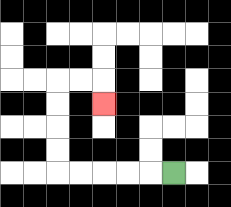{'start': '[7, 7]', 'end': '[4, 4]', 'path_directions': 'L,L,L,L,L,U,U,U,U,R,R,D', 'path_coordinates': '[[7, 7], [6, 7], [5, 7], [4, 7], [3, 7], [2, 7], [2, 6], [2, 5], [2, 4], [2, 3], [3, 3], [4, 3], [4, 4]]'}